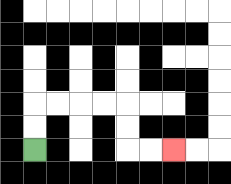{'start': '[1, 6]', 'end': '[7, 6]', 'path_directions': 'U,U,R,R,R,R,D,D,R,R', 'path_coordinates': '[[1, 6], [1, 5], [1, 4], [2, 4], [3, 4], [4, 4], [5, 4], [5, 5], [5, 6], [6, 6], [7, 6]]'}